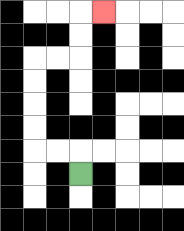{'start': '[3, 7]', 'end': '[4, 0]', 'path_directions': 'U,L,L,U,U,U,U,R,R,U,U,R', 'path_coordinates': '[[3, 7], [3, 6], [2, 6], [1, 6], [1, 5], [1, 4], [1, 3], [1, 2], [2, 2], [3, 2], [3, 1], [3, 0], [4, 0]]'}